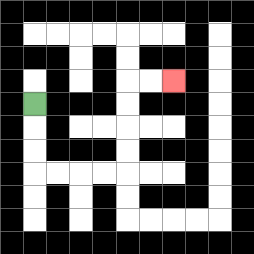{'start': '[1, 4]', 'end': '[7, 3]', 'path_directions': 'D,D,D,R,R,R,R,U,U,U,U,R,R', 'path_coordinates': '[[1, 4], [1, 5], [1, 6], [1, 7], [2, 7], [3, 7], [4, 7], [5, 7], [5, 6], [5, 5], [5, 4], [5, 3], [6, 3], [7, 3]]'}